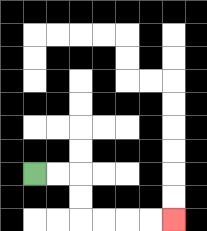{'start': '[1, 7]', 'end': '[7, 9]', 'path_directions': 'R,R,D,D,R,R,R,R', 'path_coordinates': '[[1, 7], [2, 7], [3, 7], [3, 8], [3, 9], [4, 9], [5, 9], [6, 9], [7, 9]]'}